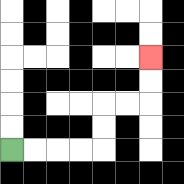{'start': '[0, 6]', 'end': '[6, 2]', 'path_directions': 'R,R,R,R,U,U,R,R,U,U', 'path_coordinates': '[[0, 6], [1, 6], [2, 6], [3, 6], [4, 6], [4, 5], [4, 4], [5, 4], [6, 4], [6, 3], [6, 2]]'}